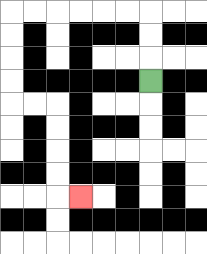{'start': '[6, 3]', 'end': '[3, 8]', 'path_directions': 'U,U,U,L,L,L,L,L,L,D,D,D,D,R,R,D,D,D,D,R', 'path_coordinates': '[[6, 3], [6, 2], [6, 1], [6, 0], [5, 0], [4, 0], [3, 0], [2, 0], [1, 0], [0, 0], [0, 1], [0, 2], [0, 3], [0, 4], [1, 4], [2, 4], [2, 5], [2, 6], [2, 7], [2, 8], [3, 8]]'}